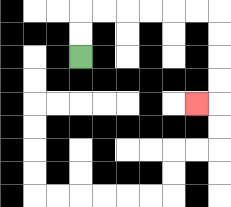{'start': '[3, 2]', 'end': '[8, 4]', 'path_directions': 'U,U,R,R,R,R,R,R,D,D,D,D,L', 'path_coordinates': '[[3, 2], [3, 1], [3, 0], [4, 0], [5, 0], [6, 0], [7, 0], [8, 0], [9, 0], [9, 1], [9, 2], [9, 3], [9, 4], [8, 4]]'}